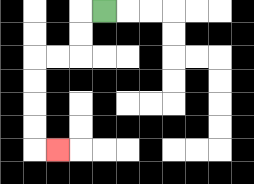{'start': '[4, 0]', 'end': '[2, 6]', 'path_directions': 'L,D,D,L,L,D,D,D,D,R', 'path_coordinates': '[[4, 0], [3, 0], [3, 1], [3, 2], [2, 2], [1, 2], [1, 3], [1, 4], [1, 5], [1, 6], [2, 6]]'}